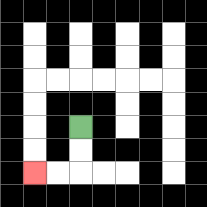{'start': '[3, 5]', 'end': '[1, 7]', 'path_directions': 'D,D,L,L', 'path_coordinates': '[[3, 5], [3, 6], [3, 7], [2, 7], [1, 7]]'}